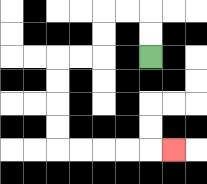{'start': '[6, 2]', 'end': '[7, 6]', 'path_directions': 'U,U,L,L,D,D,L,L,D,D,D,D,R,R,R,R,R', 'path_coordinates': '[[6, 2], [6, 1], [6, 0], [5, 0], [4, 0], [4, 1], [4, 2], [3, 2], [2, 2], [2, 3], [2, 4], [2, 5], [2, 6], [3, 6], [4, 6], [5, 6], [6, 6], [7, 6]]'}